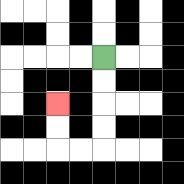{'start': '[4, 2]', 'end': '[2, 4]', 'path_directions': 'D,D,D,D,L,L,U,U', 'path_coordinates': '[[4, 2], [4, 3], [4, 4], [4, 5], [4, 6], [3, 6], [2, 6], [2, 5], [2, 4]]'}